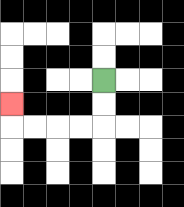{'start': '[4, 3]', 'end': '[0, 4]', 'path_directions': 'D,D,L,L,L,L,U', 'path_coordinates': '[[4, 3], [4, 4], [4, 5], [3, 5], [2, 5], [1, 5], [0, 5], [0, 4]]'}